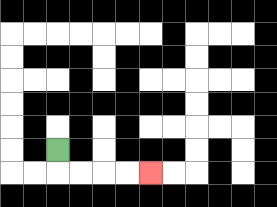{'start': '[2, 6]', 'end': '[6, 7]', 'path_directions': 'D,R,R,R,R', 'path_coordinates': '[[2, 6], [2, 7], [3, 7], [4, 7], [5, 7], [6, 7]]'}